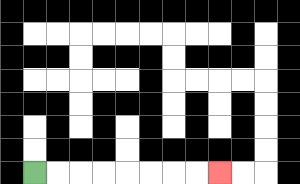{'start': '[1, 7]', 'end': '[9, 7]', 'path_directions': 'R,R,R,R,R,R,R,R', 'path_coordinates': '[[1, 7], [2, 7], [3, 7], [4, 7], [5, 7], [6, 7], [7, 7], [8, 7], [9, 7]]'}